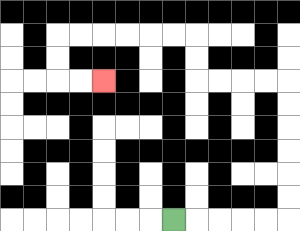{'start': '[7, 9]', 'end': '[4, 3]', 'path_directions': 'R,R,R,R,R,U,U,U,U,U,U,L,L,L,L,U,U,L,L,L,L,L,L,D,D,R,R', 'path_coordinates': '[[7, 9], [8, 9], [9, 9], [10, 9], [11, 9], [12, 9], [12, 8], [12, 7], [12, 6], [12, 5], [12, 4], [12, 3], [11, 3], [10, 3], [9, 3], [8, 3], [8, 2], [8, 1], [7, 1], [6, 1], [5, 1], [4, 1], [3, 1], [2, 1], [2, 2], [2, 3], [3, 3], [4, 3]]'}